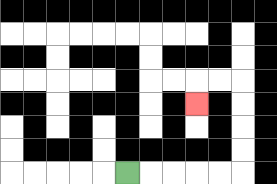{'start': '[5, 7]', 'end': '[8, 4]', 'path_directions': 'R,R,R,R,R,U,U,U,U,L,L,D', 'path_coordinates': '[[5, 7], [6, 7], [7, 7], [8, 7], [9, 7], [10, 7], [10, 6], [10, 5], [10, 4], [10, 3], [9, 3], [8, 3], [8, 4]]'}